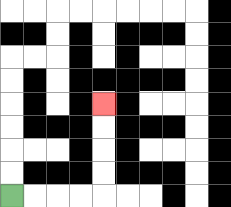{'start': '[0, 8]', 'end': '[4, 4]', 'path_directions': 'R,R,R,R,U,U,U,U', 'path_coordinates': '[[0, 8], [1, 8], [2, 8], [3, 8], [4, 8], [4, 7], [4, 6], [4, 5], [4, 4]]'}